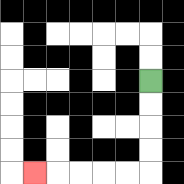{'start': '[6, 3]', 'end': '[1, 7]', 'path_directions': 'D,D,D,D,L,L,L,L,L', 'path_coordinates': '[[6, 3], [6, 4], [6, 5], [6, 6], [6, 7], [5, 7], [4, 7], [3, 7], [2, 7], [1, 7]]'}